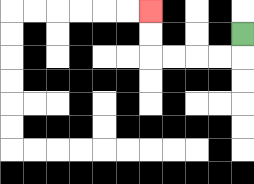{'start': '[10, 1]', 'end': '[6, 0]', 'path_directions': 'D,L,L,L,L,U,U', 'path_coordinates': '[[10, 1], [10, 2], [9, 2], [8, 2], [7, 2], [6, 2], [6, 1], [6, 0]]'}